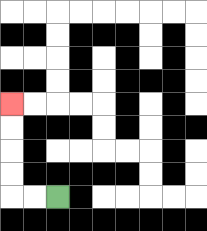{'start': '[2, 8]', 'end': '[0, 4]', 'path_directions': 'L,L,U,U,U,U', 'path_coordinates': '[[2, 8], [1, 8], [0, 8], [0, 7], [0, 6], [0, 5], [0, 4]]'}